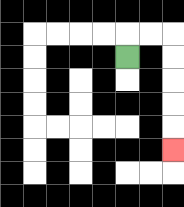{'start': '[5, 2]', 'end': '[7, 6]', 'path_directions': 'U,R,R,D,D,D,D,D', 'path_coordinates': '[[5, 2], [5, 1], [6, 1], [7, 1], [7, 2], [7, 3], [7, 4], [7, 5], [7, 6]]'}